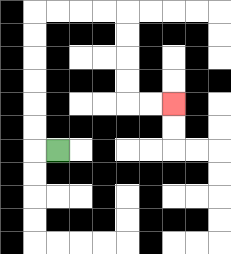{'start': '[2, 6]', 'end': '[7, 4]', 'path_directions': 'L,U,U,U,U,U,U,R,R,R,R,D,D,D,D,R,R', 'path_coordinates': '[[2, 6], [1, 6], [1, 5], [1, 4], [1, 3], [1, 2], [1, 1], [1, 0], [2, 0], [3, 0], [4, 0], [5, 0], [5, 1], [5, 2], [5, 3], [5, 4], [6, 4], [7, 4]]'}